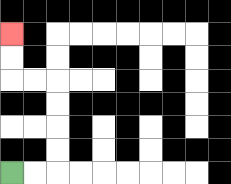{'start': '[0, 7]', 'end': '[0, 1]', 'path_directions': 'R,R,U,U,U,U,L,L,U,U', 'path_coordinates': '[[0, 7], [1, 7], [2, 7], [2, 6], [2, 5], [2, 4], [2, 3], [1, 3], [0, 3], [0, 2], [0, 1]]'}